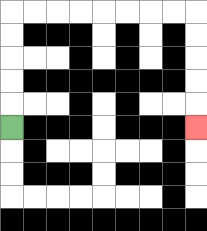{'start': '[0, 5]', 'end': '[8, 5]', 'path_directions': 'U,U,U,U,U,R,R,R,R,R,R,R,R,D,D,D,D,D', 'path_coordinates': '[[0, 5], [0, 4], [0, 3], [0, 2], [0, 1], [0, 0], [1, 0], [2, 0], [3, 0], [4, 0], [5, 0], [6, 0], [7, 0], [8, 0], [8, 1], [8, 2], [8, 3], [8, 4], [8, 5]]'}